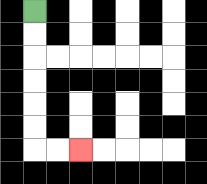{'start': '[1, 0]', 'end': '[3, 6]', 'path_directions': 'D,D,D,D,D,D,R,R', 'path_coordinates': '[[1, 0], [1, 1], [1, 2], [1, 3], [1, 4], [1, 5], [1, 6], [2, 6], [3, 6]]'}